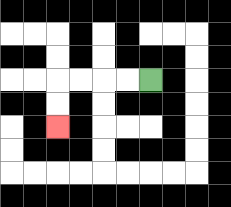{'start': '[6, 3]', 'end': '[2, 5]', 'path_directions': 'L,L,L,L,D,D', 'path_coordinates': '[[6, 3], [5, 3], [4, 3], [3, 3], [2, 3], [2, 4], [2, 5]]'}